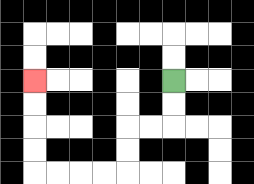{'start': '[7, 3]', 'end': '[1, 3]', 'path_directions': 'D,D,L,L,D,D,L,L,L,L,U,U,U,U', 'path_coordinates': '[[7, 3], [7, 4], [7, 5], [6, 5], [5, 5], [5, 6], [5, 7], [4, 7], [3, 7], [2, 7], [1, 7], [1, 6], [1, 5], [1, 4], [1, 3]]'}